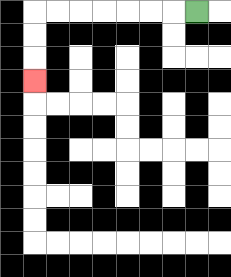{'start': '[8, 0]', 'end': '[1, 3]', 'path_directions': 'L,L,L,L,L,L,L,D,D,D', 'path_coordinates': '[[8, 0], [7, 0], [6, 0], [5, 0], [4, 0], [3, 0], [2, 0], [1, 0], [1, 1], [1, 2], [1, 3]]'}